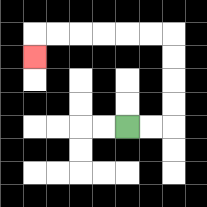{'start': '[5, 5]', 'end': '[1, 2]', 'path_directions': 'R,R,U,U,U,U,L,L,L,L,L,L,D', 'path_coordinates': '[[5, 5], [6, 5], [7, 5], [7, 4], [7, 3], [7, 2], [7, 1], [6, 1], [5, 1], [4, 1], [3, 1], [2, 1], [1, 1], [1, 2]]'}